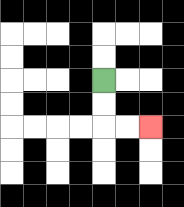{'start': '[4, 3]', 'end': '[6, 5]', 'path_directions': 'D,D,R,R', 'path_coordinates': '[[4, 3], [4, 4], [4, 5], [5, 5], [6, 5]]'}